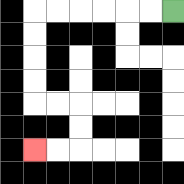{'start': '[7, 0]', 'end': '[1, 6]', 'path_directions': 'L,L,L,L,L,L,D,D,D,D,R,R,D,D,L,L', 'path_coordinates': '[[7, 0], [6, 0], [5, 0], [4, 0], [3, 0], [2, 0], [1, 0], [1, 1], [1, 2], [1, 3], [1, 4], [2, 4], [3, 4], [3, 5], [3, 6], [2, 6], [1, 6]]'}